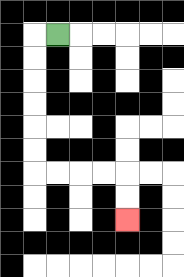{'start': '[2, 1]', 'end': '[5, 9]', 'path_directions': 'L,D,D,D,D,D,D,R,R,R,R,D,D', 'path_coordinates': '[[2, 1], [1, 1], [1, 2], [1, 3], [1, 4], [1, 5], [1, 6], [1, 7], [2, 7], [3, 7], [4, 7], [5, 7], [5, 8], [5, 9]]'}